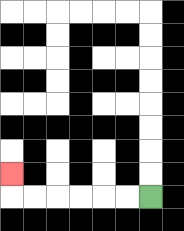{'start': '[6, 8]', 'end': '[0, 7]', 'path_directions': 'L,L,L,L,L,L,U', 'path_coordinates': '[[6, 8], [5, 8], [4, 8], [3, 8], [2, 8], [1, 8], [0, 8], [0, 7]]'}